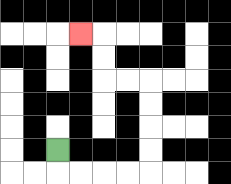{'start': '[2, 6]', 'end': '[3, 1]', 'path_directions': 'D,R,R,R,R,U,U,U,U,L,L,U,U,L', 'path_coordinates': '[[2, 6], [2, 7], [3, 7], [4, 7], [5, 7], [6, 7], [6, 6], [6, 5], [6, 4], [6, 3], [5, 3], [4, 3], [4, 2], [4, 1], [3, 1]]'}